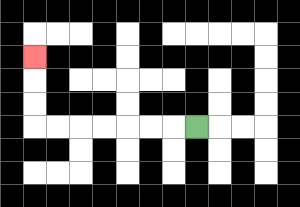{'start': '[8, 5]', 'end': '[1, 2]', 'path_directions': 'L,L,L,L,L,L,L,U,U,U', 'path_coordinates': '[[8, 5], [7, 5], [6, 5], [5, 5], [4, 5], [3, 5], [2, 5], [1, 5], [1, 4], [1, 3], [1, 2]]'}